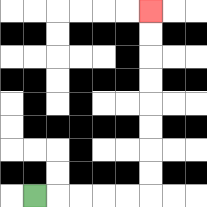{'start': '[1, 8]', 'end': '[6, 0]', 'path_directions': 'R,R,R,R,R,U,U,U,U,U,U,U,U', 'path_coordinates': '[[1, 8], [2, 8], [3, 8], [4, 8], [5, 8], [6, 8], [6, 7], [6, 6], [6, 5], [6, 4], [6, 3], [6, 2], [6, 1], [6, 0]]'}